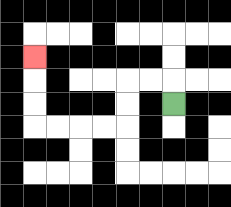{'start': '[7, 4]', 'end': '[1, 2]', 'path_directions': 'U,L,L,D,D,L,L,L,L,U,U,U', 'path_coordinates': '[[7, 4], [7, 3], [6, 3], [5, 3], [5, 4], [5, 5], [4, 5], [3, 5], [2, 5], [1, 5], [1, 4], [1, 3], [1, 2]]'}